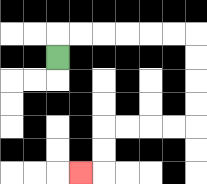{'start': '[2, 2]', 'end': '[3, 7]', 'path_directions': 'U,R,R,R,R,R,R,D,D,D,D,L,L,L,L,D,D,L', 'path_coordinates': '[[2, 2], [2, 1], [3, 1], [4, 1], [5, 1], [6, 1], [7, 1], [8, 1], [8, 2], [8, 3], [8, 4], [8, 5], [7, 5], [6, 5], [5, 5], [4, 5], [4, 6], [4, 7], [3, 7]]'}